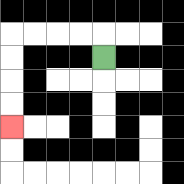{'start': '[4, 2]', 'end': '[0, 5]', 'path_directions': 'U,L,L,L,L,D,D,D,D', 'path_coordinates': '[[4, 2], [4, 1], [3, 1], [2, 1], [1, 1], [0, 1], [0, 2], [0, 3], [0, 4], [0, 5]]'}